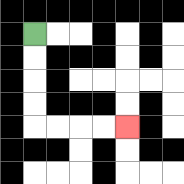{'start': '[1, 1]', 'end': '[5, 5]', 'path_directions': 'D,D,D,D,R,R,R,R', 'path_coordinates': '[[1, 1], [1, 2], [1, 3], [1, 4], [1, 5], [2, 5], [3, 5], [4, 5], [5, 5]]'}